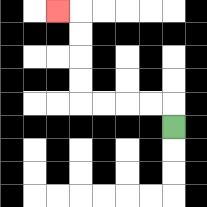{'start': '[7, 5]', 'end': '[2, 0]', 'path_directions': 'U,L,L,L,L,U,U,U,U,L', 'path_coordinates': '[[7, 5], [7, 4], [6, 4], [5, 4], [4, 4], [3, 4], [3, 3], [3, 2], [3, 1], [3, 0], [2, 0]]'}